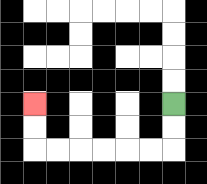{'start': '[7, 4]', 'end': '[1, 4]', 'path_directions': 'D,D,L,L,L,L,L,L,U,U', 'path_coordinates': '[[7, 4], [7, 5], [7, 6], [6, 6], [5, 6], [4, 6], [3, 6], [2, 6], [1, 6], [1, 5], [1, 4]]'}